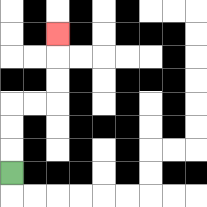{'start': '[0, 7]', 'end': '[2, 1]', 'path_directions': 'U,U,U,R,R,U,U,U', 'path_coordinates': '[[0, 7], [0, 6], [0, 5], [0, 4], [1, 4], [2, 4], [2, 3], [2, 2], [2, 1]]'}